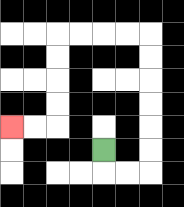{'start': '[4, 6]', 'end': '[0, 5]', 'path_directions': 'D,R,R,U,U,U,U,U,U,L,L,L,L,D,D,D,D,L,L', 'path_coordinates': '[[4, 6], [4, 7], [5, 7], [6, 7], [6, 6], [6, 5], [6, 4], [6, 3], [6, 2], [6, 1], [5, 1], [4, 1], [3, 1], [2, 1], [2, 2], [2, 3], [2, 4], [2, 5], [1, 5], [0, 5]]'}